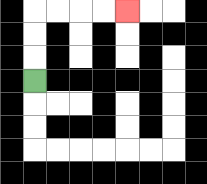{'start': '[1, 3]', 'end': '[5, 0]', 'path_directions': 'U,U,U,R,R,R,R', 'path_coordinates': '[[1, 3], [1, 2], [1, 1], [1, 0], [2, 0], [3, 0], [4, 0], [5, 0]]'}